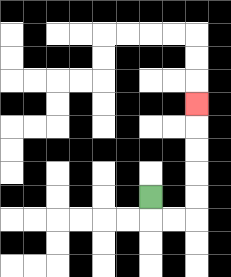{'start': '[6, 8]', 'end': '[8, 4]', 'path_directions': 'D,R,R,U,U,U,U,U', 'path_coordinates': '[[6, 8], [6, 9], [7, 9], [8, 9], [8, 8], [8, 7], [8, 6], [8, 5], [8, 4]]'}